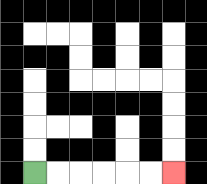{'start': '[1, 7]', 'end': '[7, 7]', 'path_directions': 'R,R,R,R,R,R', 'path_coordinates': '[[1, 7], [2, 7], [3, 7], [4, 7], [5, 7], [6, 7], [7, 7]]'}